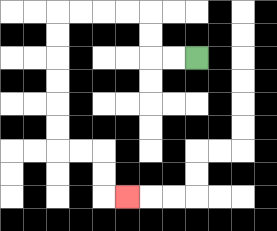{'start': '[8, 2]', 'end': '[5, 8]', 'path_directions': 'L,L,U,U,L,L,L,L,D,D,D,D,D,D,R,R,D,D,R', 'path_coordinates': '[[8, 2], [7, 2], [6, 2], [6, 1], [6, 0], [5, 0], [4, 0], [3, 0], [2, 0], [2, 1], [2, 2], [2, 3], [2, 4], [2, 5], [2, 6], [3, 6], [4, 6], [4, 7], [4, 8], [5, 8]]'}